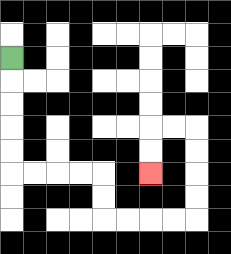{'start': '[0, 2]', 'end': '[6, 7]', 'path_directions': 'D,D,D,D,D,R,R,R,R,D,D,R,R,R,R,U,U,U,U,L,L,D,D', 'path_coordinates': '[[0, 2], [0, 3], [0, 4], [0, 5], [0, 6], [0, 7], [1, 7], [2, 7], [3, 7], [4, 7], [4, 8], [4, 9], [5, 9], [6, 9], [7, 9], [8, 9], [8, 8], [8, 7], [8, 6], [8, 5], [7, 5], [6, 5], [6, 6], [6, 7]]'}